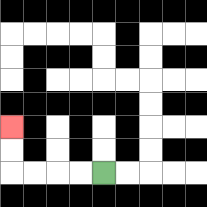{'start': '[4, 7]', 'end': '[0, 5]', 'path_directions': 'L,L,L,L,U,U', 'path_coordinates': '[[4, 7], [3, 7], [2, 7], [1, 7], [0, 7], [0, 6], [0, 5]]'}